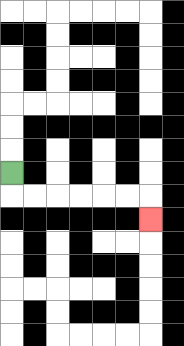{'start': '[0, 7]', 'end': '[6, 9]', 'path_directions': 'D,R,R,R,R,R,R,D', 'path_coordinates': '[[0, 7], [0, 8], [1, 8], [2, 8], [3, 8], [4, 8], [5, 8], [6, 8], [6, 9]]'}